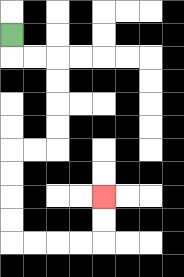{'start': '[0, 1]', 'end': '[4, 8]', 'path_directions': 'D,R,R,D,D,D,D,L,L,D,D,D,D,R,R,R,R,U,U', 'path_coordinates': '[[0, 1], [0, 2], [1, 2], [2, 2], [2, 3], [2, 4], [2, 5], [2, 6], [1, 6], [0, 6], [0, 7], [0, 8], [0, 9], [0, 10], [1, 10], [2, 10], [3, 10], [4, 10], [4, 9], [4, 8]]'}